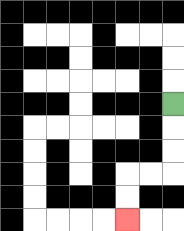{'start': '[7, 4]', 'end': '[5, 9]', 'path_directions': 'D,D,D,L,L,D,D', 'path_coordinates': '[[7, 4], [7, 5], [7, 6], [7, 7], [6, 7], [5, 7], [5, 8], [5, 9]]'}